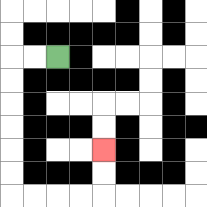{'start': '[2, 2]', 'end': '[4, 6]', 'path_directions': 'L,L,D,D,D,D,D,D,R,R,R,R,U,U', 'path_coordinates': '[[2, 2], [1, 2], [0, 2], [0, 3], [0, 4], [0, 5], [0, 6], [0, 7], [0, 8], [1, 8], [2, 8], [3, 8], [4, 8], [4, 7], [4, 6]]'}